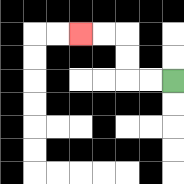{'start': '[7, 3]', 'end': '[3, 1]', 'path_directions': 'L,L,U,U,L,L', 'path_coordinates': '[[7, 3], [6, 3], [5, 3], [5, 2], [5, 1], [4, 1], [3, 1]]'}